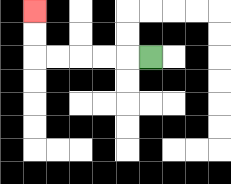{'start': '[6, 2]', 'end': '[1, 0]', 'path_directions': 'L,L,L,L,L,U,U', 'path_coordinates': '[[6, 2], [5, 2], [4, 2], [3, 2], [2, 2], [1, 2], [1, 1], [1, 0]]'}